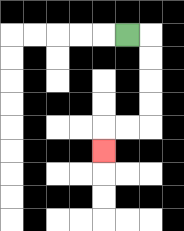{'start': '[5, 1]', 'end': '[4, 6]', 'path_directions': 'R,D,D,D,D,L,L,D', 'path_coordinates': '[[5, 1], [6, 1], [6, 2], [6, 3], [6, 4], [6, 5], [5, 5], [4, 5], [4, 6]]'}